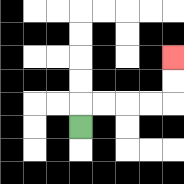{'start': '[3, 5]', 'end': '[7, 2]', 'path_directions': 'U,R,R,R,R,U,U', 'path_coordinates': '[[3, 5], [3, 4], [4, 4], [5, 4], [6, 4], [7, 4], [7, 3], [7, 2]]'}